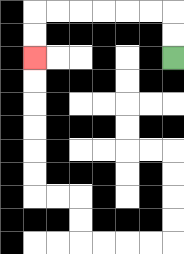{'start': '[7, 2]', 'end': '[1, 2]', 'path_directions': 'U,U,L,L,L,L,L,L,D,D', 'path_coordinates': '[[7, 2], [7, 1], [7, 0], [6, 0], [5, 0], [4, 0], [3, 0], [2, 0], [1, 0], [1, 1], [1, 2]]'}